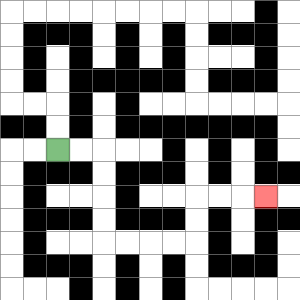{'start': '[2, 6]', 'end': '[11, 8]', 'path_directions': 'R,R,D,D,D,D,R,R,R,R,U,U,R,R,R', 'path_coordinates': '[[2, 6], [3, 6], [4, 6], [4, 7], [4, 8], [4, 9], [4, 10], [5, 10], [6, 10], [7, 10], [8, 10], [8, 9], [8, 8], [9, 8], [10, 8], [11, 8]]'}